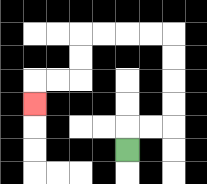{'start': '[5, 6]', 'end': '[1, 4]', 'path_directions': 'U,R,R,U,U,U,U,L,L,L,L,D,D,L,L,D', 'path_coordinates': '[[5, 6], [5, 5], [6, 5], [7, 5], [7, 4], [7, 3], [7, 2], [7, 1], [6, 1], [5, 1], [4, 1], [3, 1], [3, 2], [3, 3], [2, 3], [1, 3], [1, 4]]'}